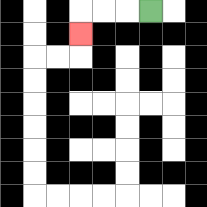{'start': '[6, 0]', 'end': '[3, 1]', 'path_directions': 'L,L,L,D', 'path_coordinates': '[[6, 0], [5, 0], [4, 0], [3, 0], [3, 1]]'}